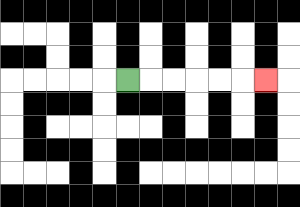{'start': '[5, 3]', 'end': '[11, 3]', 'path_directions': 'R,R,R,R,R,R', 'path_coordinates': '[[5, 3], [6, 3], [7, 3], [8, 3], [9, 3], [10, 3], [11, 3]]'}